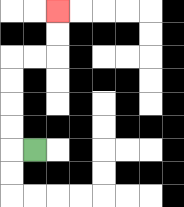{'start': '[1, 6]', 'end': '[2, 0]', 'path_directions': 'L,U,U,U,U,R,R,U,U', 'path_coordinates': '[[1, 6], [0, 6], [0, 5], [0, 4], [0, 3], [0, 2], [1, 2], [2, 2], [2, 1], [2, 0]]'}